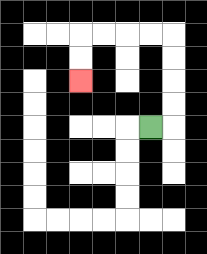{'start': '[6, 5]', 'end': '[3, 3]', 'path_directions': 'R,U,U,U,U,L,L,L,L,D,D', 'path_coordinates': '[[6, 5], [7, 5], [7, 4], [7, 3], [7, 2], [7, 1], [6, 1], [5, 1], [4, 1], [3, 1], [3, 2], [3, 3]]'}